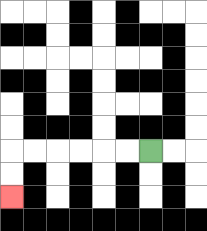{'start': '[6, 6]', 'end': '[0, 8]', 'path_directions': 'L,L,L,L,L,L,D,D', 'path_coordinates': '[[6, 6], [5, 6], [4, 6], [3, 6], [2, 6], [1, 6], [0, 6], [0, 7], [0, 8]]'}